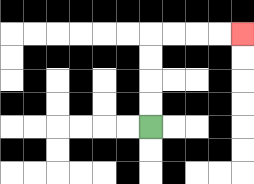{'start': '[6, 5]', 'end': '[10, 1]', 'path_directions': 'U,U,U,U,R,R,R,R', 'path_coordinates': '[[6, 5], [6, 4], [6, 3], [6, 2], [6, 1], [7, 1], [8, 1], [9, 1], [10, 1]]'}